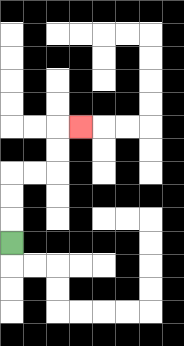{'start': '[0, 10]', 'end': '[3, 5]', 'path_directions': 'U,U,U,R,R,U,U,R', 'path_coordinates': '[[0, 10], [0, 9], [0, 8], [0, 7], [1, 7], [2, 7], [2, 6], [2, 5], [3, 5]]'}